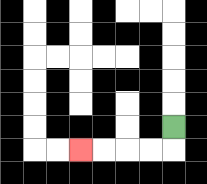{'start': '[7, 5]', 'end': '[3, 6]', 'path_directions': 'D,L,L,L,L', 'path_coordinates': '[[7, 5], [7, 6], [6, 6], [5, 6], [4, 6], [3, 6]]'}